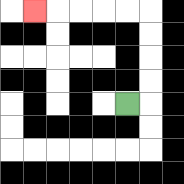{'start': '[5, 4]', 'end': '[1, 0]', 'path_directions': 'R,U,U,U,U,L,L,L,L,L', 'path_coordinates': '[[5, 4], [6, 4], [6, 3], [6, 2], [6, 1], [6, 0], [5, 0], [4, 0], [3, 0], [2, 0], [1, 0]]'}